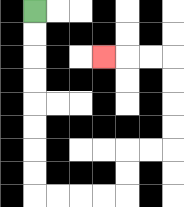{'start': '[1, 0]', 'end': '[4, 2]', 'path_directions': 'D,D,D,D,D,D,D,D,R,R,R,R,U,U,R,R,U,U,U,U,L,L,L', 'path_coordinates': '[[1, 0], [1, 1], [1, 2], [1, 3], [1, 4], [1, 5], [1, 6], [1, 7], [1, 8], [2, 8], [3, 8], [4, 8], [5, 8], [5, 7], [5, 6], [6, 6], [7, 6], [7, 5], [7, 4], [7, 3], [7, 2], [6, 2], [5, 2], [4, 2]]'}